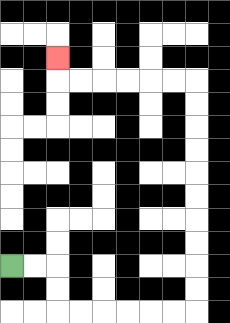{'start': '[0, 11]', 'end': '[2, 2]', 'path_directions': 'R,R,D,D,R,R,R,R,R,R,U,U,U,U,U,U,U,U,U,U,L,L,L,L,L,L,U', 'path_coordinates': '[[0, 11], [1, 11], [2, 11], [2, 12], [2, 13], [3, 13], [4, 13], [5, 13], [6, 13], [7, 13], [8, 13], [8, 12], [8, 11], [8, 10], [8, 9], [8, 8], [8, 7], [8, 6], [8, 5], [8, 4], [8, 3], [7, 3], [6, 3], [5, 3], [4, 3], [3, 3], [2, 3], [2, 2]]'}